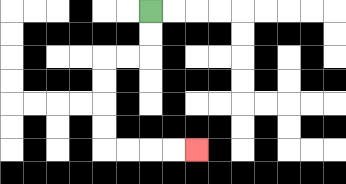{'start': '[6, 0]', 'end': '[8, 6]', 'path_directions': 'D,D,L,L,D,D,D,D,R,R,R,R', 'path_coordinates': '[[6, 0], [6, 1], [6, 2], [5, 2], [4, 2], [4, 3], [4, 4], [4, 5], [4, 6], [5, 6], [6, 6], [7, 6], [8, 6]]'}